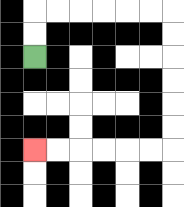{'start': '[1, 2]', 'end': '[1, 6]', 'path_directions': 'U,U,R,R,R,R,R,R,D,D,D,D,D,D,L,L,L,L,L,L', 'path_coordinates': '[[1, 2], [1, 1], [1, 0], [2, 0], [3, 0], [4, 0], [5, 0], [6, 0], [7, 0], [7, 1], [7, 2], [7, 3], [7, 4], [7, 5], [7, 6], [6, 6], [5, 6], [4, 6], [3, 6], [2, 6], [1, 6]]'}